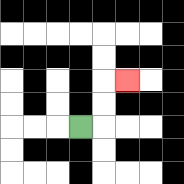{'start': '[3, 5]', 'end': '[5, 3]', 'path_directions': 'R,U,U,R', 'path_coordinates': '[[3, 5], [4, 5], [4, 4], [4, 3], [5, 3]]'}